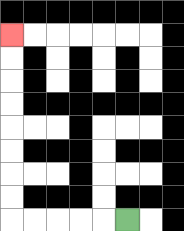{'start': '[5, 9]', 'end': '[0, 1]', 'path_directions': 'L,L,L,L,L,U,U,U,U,U,U,U,U', 'path_coordinates': '[[5, 9], [4, 9], [3, 9], [2, 9], [1, 9], [0, 9], [0, 8], [0, 7], [0, 6], [0, 5], [0, 4], [0, 3], [0, 2], [0, 1]]'}